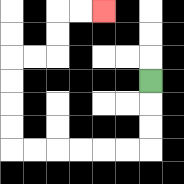{'start': '[6, 3]', 'end': '[4, 0]', 'path_directions': 'D,D,D,L,L,L,L,L,L,U,U,U,U,R,R,U,U,R,R', 'path_coordinates': '[[6, 3], [6, 4], [6, 5], [6, 6], [5, 6], [4, 6], [3, 6], [2, 6], [1, 6], [0, 6], [0, 5], [0, 4], [0, 3], [0, 2], [1, 2], [2, 2], [2, 1], [2, 0], [3, 0], [4, 0]]'}